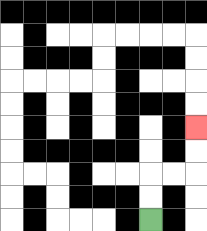{'start': '[6, 9]', 'end': '[8, 5]', 'path_directions': 'U,U,R,R,U,U', 'path_coordinates': '[[6, 9], [6, 8], [6, 7], [7, 7], [8, 7], [8, 6], [8, 5]]'}